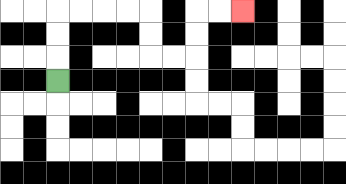{'start': '[2, 3]', 'end': '[10, 0]', 'path_directions': 'U,U,U,R,R,R,R,D,D,R,R,U,U,R,R', 'path_coordinates': '[[2, 3], [2, 2], [2, 1], [2, 0], [3, 0], [4, 0], [5, 0], [6, 0], [6, 1], [6, 2], [7, 2], [8, 2], [8, 1], [8, 0], [9, 0], [10, 0]]'}